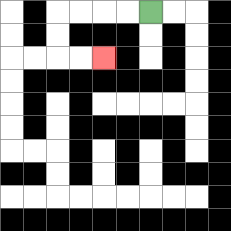{'start': '[6, 0]', 'end': '[4, 2]', 'path_directions': 'L,L,L,L,D,D,R,R', 'path_coordinates': '[[6, 0], [5, 0], [4, 0], [3, 0], [2, 0], [2, 1], [2, 2], [3, 2], [4, 2]]'}